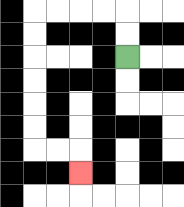{'start': '[5, 2]', 'end': '[3, 7]', 'path_directions': 'U,U,L,L,L,L,D,D,D,D,D,D,R,R,D', 'path_coordinates': '[[5, 2], [5, 1], [5, 0], [4, 0], [3, 0], [2, 0], [1, 0], [1, 1], [1, 2], [1, 3], [1, 4], [1, 5], [1, 6], [2, 6], [3, 6], [3, 7]]'}